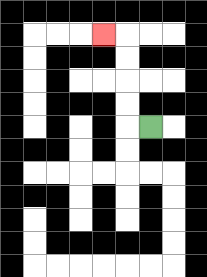{'start': '[6, 5]', 'end': '[4, 1]', 'path_directions': 'L,U,U,U,U,L', 'path_coordinates': '[[6, 5], [5, 5], [5, 4], [5, 3], [5, 2], [5, 1], [4, 1]]'}